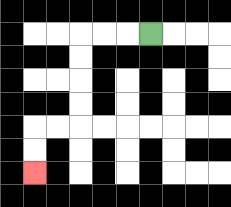{'start': '[6, 1]', 'end': '[1, 7]', 'path_directions': 'L,L,L,D,D,D,D,L,L,D,D', 'path_coordinates': '[[6, 1], [5, 1], [4, 1], [3, 1], [3, 2], [3, 3], [3, 4], [3, 5], [2, 5], [1, 5], [1, 6], [1, 7]]'}